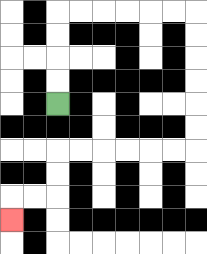{'start': '[2, 4]', 'end': '[0, 9]', 'path_directions': 'U,U,U,U,R,R,R,R,R,R,D,D,D,D,D,D,L,L,L,L,L,L,D,D,L,L,D', 'path_coordinates': '[[2, 4], [2, 3], [2, 2], [2, 1], [2, 0], [3, 0], [4, 0], [5, 0], [6, 0], [7, 0], [8, 0], [8, 1], [8, 2], [8, 3], [8, 4], [8, 5], [8, 6], [7, 6], [6, 6], [5, 6], [4, 6], [3, 6], [2, 6], [2, 7], [2, 8], [1, 8], [0, 8], [0, 9]]'}